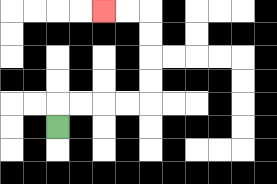{'start': '[2, 5]', 'end': '[4, 0]', 'path_directions': 'U,R,R,R,R,U,U,U,U,L,L', 'path_coordinates': '[[2, 5], [2, 4], [3, 4], [4, 4], [5, 4], [6, 4], [6, 3], [6, 2], [6, 1], [6, 0], [5, 0], [4, 0]]'}